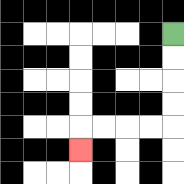{'start': '[7, 1]', 'end': '[3, 6]', 'path_directions': 'D,D,D,D,L,L,L,L,D', 'path_coordinates': '[[7, 1], [7, 2], [7, 3], [7, 4], [7, 5], [6, 5], [5, 5], [4, 5], [3, 5], [3, 6]]'}